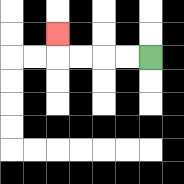{'start': '[6, 2]', 'end': '[2, 1]', 'path_directions': 'L,L,L,L,U', 'path_coordinates': '[[6, 2], [5, 2], [4, 2], [3, 2], [2, 2], [2, 1]]'}